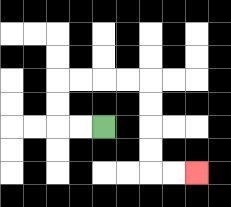{'start': '[4, 5]', 'end': '[8, 7]', 'path_directions': 'L,L,U,U,R,R,R,R,D,D,D,D,R,R', 'path_coordinates': '[[4, 5], [3, 5], [2, 5], [2, 4], [2, 3], [3, 3], [4, 3], [5, 3], [6, 3], [6, 4], [6, 5], [6, 6], [6, 7], [7, 7], [8, 7]]'}